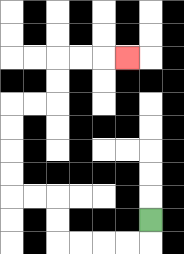{'start': '[6, 9]', 'end': '[5, 2]', 'path_directions': 'D,L,L,L,L,U,U,L,L,U,U,U,U,R,R,U,U,R,R,R', 'path_coordinates': '[[6, 9], [6, 10], [5, 10], [4, 10], [3, 10], [2, 10], [2, 9], [2, 8], [1, 8], [0, 8], [0, 7], [0, 6], [0, 5], [0, 4], [1, 4], [2, 4], [2, 3], [2, 2], [3, 2], [4, 2], [5, 2]]'}